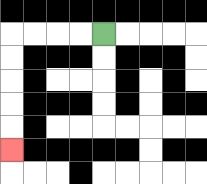{'start': '[4, 1]', 'end': '[0, 6]', 'path_directions': 'L,L,L,L,D,D,D,D,D', 'path_coordinates': '[[4, 1], [3, 1], [2, 1], [1, 1], [0, 1], [0, 2], [0, 3], [0, 4], [0, 5], [0, 6]]'}